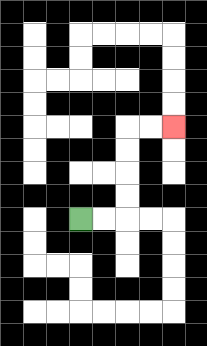{'start': '[3, 9]', 'end': '[7, 5]', 'path_directions': 'R,R,U,U,U,U,R,R', 'path_coordinates': '[[3, 9], [4, 9], [5, 9], [5, 8], [5, 7], [5, 6], [5, 5], [6, 5], [7, 5]]'}